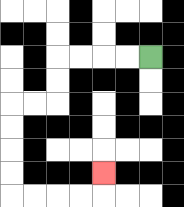{'start': '[6, 2]', 'end': '[4, 7]', 'path_directions': 'L,L,L,L,D,D,L,L,D,D,D,D,R,R,R,R,U', 'path_coordinates': '[[6, 2], [5, 2], [4, 2], [3, 2], [2, 2], [2, 3], [2, 4], [1, 4], [0, 4], [0, 5], [0, 6], [0, 7], [0, 8], [1, 8], [2, 8], [3, 8], [4, 8], [4, 7]]'}